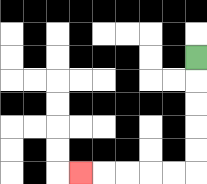{'start': '[8, 2]', 'end': '[3, 7]', 'path_directions': 'D,D,D,D,D,L,L,L,L,L', 'path_coordinates': '[[8, 2], [8, 3], [8, 4], [8, 5], [8, 6], [8, 7], [7, 7], [6, 7], [5, 7], [4, 7], [3, 7]]'}